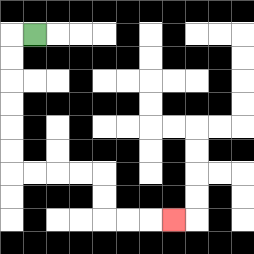{'start': '[1, 1]', 'end': '[7, 9]', 'path_directions': 'L,D,D,D,D,D,D,R,R,R,R,D,D,R,R,R', 'path_coordinates': '[[1, 1], [0, 1], [0, 2], [0, 3], [0, 4], [0, 5], [0, 6], [0, 7], [1, 7], [2, 7], [3, 7], [4, 7], [4, 8], [4, 9], [5, 9], [6, 9], [7, 9]]'}